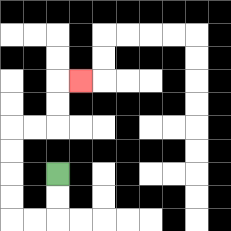{'start': '[2, 7]', 'end': '[3, 3]', 'path_directions': 'D,D,L,L,U,U,U,U,R,R,U,U,R', 'path_coordinates': '[[2, 7], [2, 8], [2, 9], [1, 9], [0, 9], [0, 8], [0, 7], [0, 6], [0, 5], [1, 5], [2, 5], [2, 4], [2, 3], [3, 3]]'}